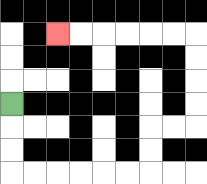{'start': '[0, 4]', 'end': '[2, 1]', 'path_directions': 'D,D,D,R,R,R,R,R,R,U,U,R,R,U,U,U,U,L,L,L,L,L,L', 'path_coordinates': '[[0, 4], [0, 5], [0, 6], [0, 7], [1, 7], [2, 7], [3, 7], [4, 7], [5, 7], [6, 7], [6, 6], [6, 5], [7, 5], [8, 5], [8, 4], [8, 3], [8, 2], [8, 1], [7, 1], [6, 1], [5, 1], [4, 1], [3, 1], [2, 1]]'}